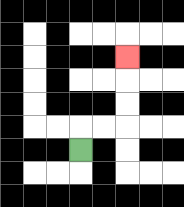{'start': '[3, 6]', 'end': '[5, 2]', 'path_directions': 'U,R,R,U,U,U', 'path_coordinates': '[[3, 6], [3, 5], [4, 5], [5, 5], [5, 4], [5, 3], [5, 2]]'}